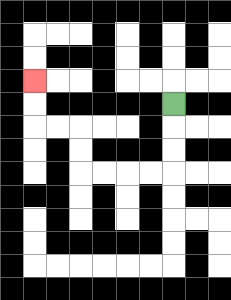{'start': '[7, 4]', 'end': '[1, 3]', 'path_directions': 'D,D,D,L,L,L,L,U,U,L,L,U,U', 'path_coordinates': '[[7, 4], [7, 5], [7, 6], [7, 7], [6, 7], [5, 7], [4, 7], [3, 7], [3, 6], [3, 5], [2, 5], [1, 5], [1, 4], [1, 3]]'}